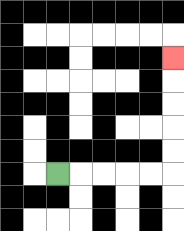{'start': '[2, 7]', 'end': '[7, 2]', 'path_directions': 'R,R,R,R,R,U,U,U,U,U', 'path_coordinates': '[[2, 7], [3, 7], [4, 7], [5, 7], [6, 7], [7, 7], [7, 6], [7, 5], [7, 4], [7, 3], [7, 2]]'}